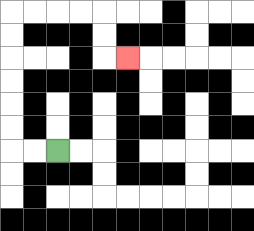{'start': '[2, 6]', 'end': '[5, 2]', 'path_directions': 'L,L,U,U,U,U,U,U,R,R,R,R,D,D,R', 'path_coordinates': '[[2, 6], [1, 6], [0, 6], [0, 5], [0, 4], [0, 3], [0, 2], [0, 1], [0, 0], [1, 0], [2, 0], [3, 0], [4, 0], [4, 1], [4, 2], [5, 2]]'}